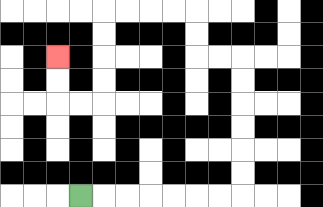{'start': '[3, 8]', 'end': '[2, 2]', 'path_directions': 'R,R,R,R,R,R,R,U,U,U,U,U,U,L,L,U,U,L,L,L,L,D,D,D,D,L,L,U,U', 'path_coordinates': '[[3, 8], [4, 8], [5, 8], [6, 8], [7, 8], [8, 8], [9, 8], [10, 8], [10, 7], [10, 6], [10, 5], [10, 4], [10, 3], [10, 2], [9, 2], [8, 2], [8, 1], [8, 0], [7, 0], [6, 0], [5, 0], [4, 0], [4, 1], [4, 2], [4, 3], [4, 4], [3, 4], [2, 4], [2, 3], [2, 2]]'}